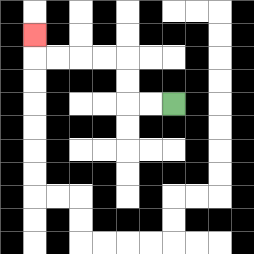{'start': '[7, 4]', 'end': '[1, 1]', 'path_directions': 'L,L,U,U,L,L,L,L,U', 'path_coordinates': '[[7, 4], [6, 4], [5, 4], [5, 3], [5, 2], [4, 2], [3, 2], [2, 2], [1, 2], [1, 1]]'}